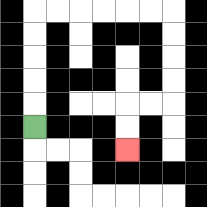{'start': '[1, 5]', 'end': '[5, 6]', 'path_directions': 'U,U,U,U,U,R,R,R,R,R,R,D,D,D,D,L,L,D,D', 'path_coordinates': '[[1, 5], [1, 4], [1, 3], [1, 2], [1, 1], [1, 0], [2, 0], [3, 0], [4, 0], [5, 0], [6, 0], [7, 0], [7, 1], [7, 2], [7, 3], [7, 4], [6, 4], [5, 4], [5, 5], [5, 6]]'}